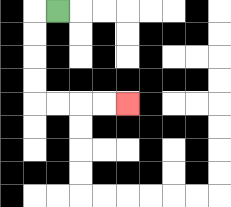{'start': '[2, 0]', 'end': '[5, 4]', 'path_directions': 'L,D,D,D,D,R,R,R,R', 'path_coordinates': '[[2, 0], [1, 0], [1, 1], [1, 2], [1, 3], [1, 4], [2, 4], [3, 4], [4, 4], [5, 4]]'}